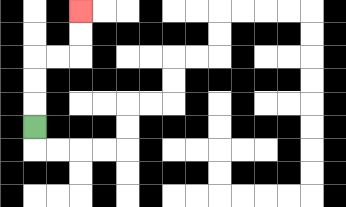{'start': '[1, 5]', 'end': '[3, 0]', 'path_directions': 'U,U,U,R,R,U,U', 'path_coordinates': '[[1, 5], [1, 4], [1, 3], [1, 2], [2, 2], [3, 2], [3, 1], [3, 0]]'}